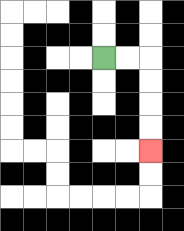{'start': '[4, 2]', 'end': '[6, 6]', 'path_directions': 'R,R,D,D,D,D', 'path_coordinates': '[[4, 2], [5, 2], [6, 2], [6, 3], [6, 4], [6, 5], [6, 6]]'}